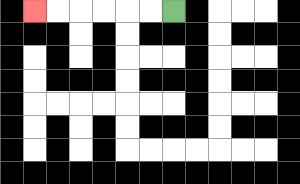{'start': '[7, 0]', 'end': '[1, 0]', 'path_directions': 'L,L,L,L,L,L', 'path_coordinates': '[[7, 0], [6, 0], [5, 0], [4, 0], [3, 0], [2, 0], [1, 0]]'}